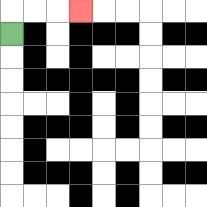{'start': '[0, 1]', 'end': '[3, 0]', 'path_directions': 'U,R,R,R', 'path_coordinates': '[[0, 1], [0, 0], [1, 0], [2, 0], [3, 0]]'}